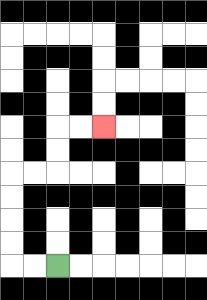{'start': '[2, 11]', 'end': '[4, 5]', 'path_directions': 'L,L,U,U,U,U,R,R,U,U,R,R', 'path_coordinates': '[[2, 11], [1, 11], [0, 11], [0, 10], [0, 9], [0, 8], [0, 7], [1, 7], [2, 7], [2, 6], [2, 5], [3, 5], [4, 5]]'}